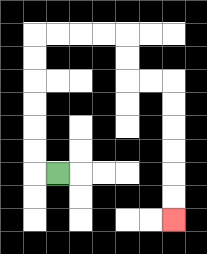{'start': '[2, 7]', 'end': '[7, 9]', 'path_directions': 'L,U,U,U,U,U,U,R,R,R,R,D,D,R,R,D,D,D,D,D,D', 'path_coordinates': '[[2, 7], [1, 7], [1, 6], [1, 5], [1, 4], [1, 3], [1, 2], [1, 1], [2, 1], [3, 1], [4, 1], [5, 1], [5, 2], [5, 3], [6, 3], [7, 3], [7, 4], [7, 5], [7, 6], [7, 7], [7, 8], [7, 9]]'}